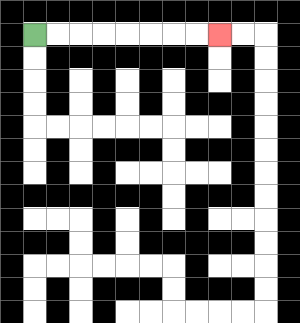{'start': '[1, 1]', 'end': '[9, 1]', 'path_directions': 'R,R,R,R,R,R,R,R', 'path_coordinates': '[[1, 1], [2, 1], [3, 1], [4, 1], [5, 1], [6, 1], [7, 1], [8, 1], [9, 1]]'}